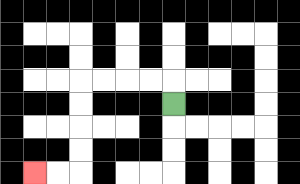{'start': '[7, 4]', 'end': '[1, 7]', 'path_directions': 'U,L,L,L,L,D,D,D,D,L,L', 'path_coordinates': '[[7, 4], [7, 3], [6, 3], [5, 3], [4, 3], [3, 3], [3, 4], [3, 5], [3, 6], [3, 7], [2, 7], [1, 7]]'}